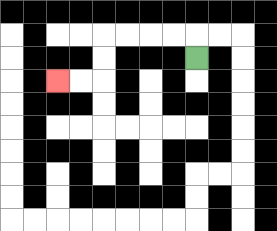{'start': '[8, 2]', 'end': '[2, 3]', 'path_directions': 'U,L,L,L,L,D,D,L,L', 'path_coordinates': '[[8, 2], [8, 1], [7, 1], [6, 1], [5, 1], [4, 1], [4, 2], [4, 3], [3, 3], [2, 3]]'}